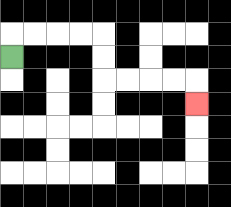{'start': '[0, 2]', 'end': '[8, 4]', 'path_directions': 'U,R,R,R,R,D,D,R,R,R,R,D', 'path_coordinates': '[[0, 2], [0, 1], [1, 1], [2, 1], [3, 1], [4, 1], [4, 2], [4, 3], [5, 3], [6, 3], [7, 3], [8, 3], [8, 4]]'}